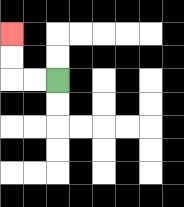{'start': '[2, 3]', 'end': '[0, 1]', 'path_directions': 'L,L,U,U', 'path_coordinates': '[[2, 3], [1, 3], [0, 3], [0, 2], [0, 1]]'}